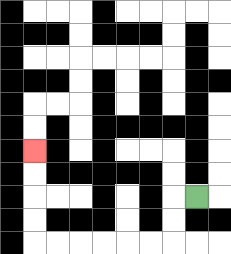{'start': '[8, 8]', 'end': '[1, 6]', 'path_directions': 'L,D,D,L,L,L,L,L,L,U,U,U,U', 'path_coordinates': '[[8, 8], [7, 8], [7, 9], [7, 10], [6, 10], [5, 10], [4, 10], [3, 10], [2, 10], [1, 10], [1, 9], [1, 8], [1, 7], [1, 6]]'}